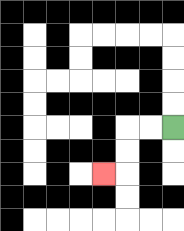{'start': '[7, 5]', 'end': '[4, 7]', 'path_directions': 'L,L,D,D,L', 'path_coordinates': '[[7, 5], [6, 5], [5, 5], [5, 6], [5, 7], [4, 7]]'}